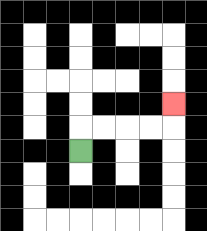{'start': '[3, 6]', 'end': '[7, 4]', 'path_directions': 'U,R,R,R,R,U', 'path_coordinates': '[[3, 6], [3, 5], [4, 5], [5, 5], [6, 5], [7, 5], [7, 4]]'}